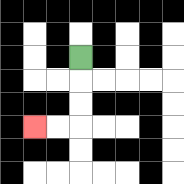{'start': '[3, 2]', 'end': '[1, 5]', 'path_directions': 'D,D,D,L,L', 'path_coordinates': '[[3, 2], [3, 3], [3, 4], [3, 5], [2, 5], [1, 5]]'}